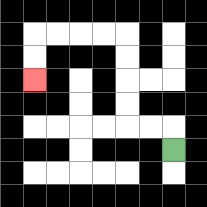{'start': '[7, 6]', 'end': '[1, 3]', 'path_directions': 'U,L,L,U,U,U,U,L,L,L,L,D,D', 'path_coordinates': '[[7, 6], [7, 5], [6, 5], [5, 5], [5, 4], [5, 3], [5, 2], [5, 1], [4, 1], [3, 1], [2, 1], [1, 1], [1, 2], [1, 3]]'}